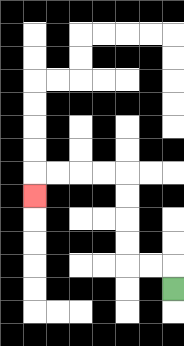{'start': '[7, 12]', 'end': '[1, 8]', 'path_directions': 'U,L,L,U,U,U,U,L,L,L,L,D', 'path_coordinates': '[[7, 12], [7, 11], [6, 11], [5, 11], [5, 10], [5, 9], [5, 8], [5, 7], [4, 7], [3, 7], [2, 7], [1, 7], [1, 8]]'}